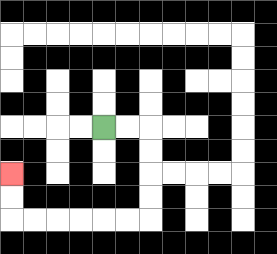{'start': '[4, 5]', 'end': '[0, 7]', 'path_directions': 'R,R,D,D,D,D,L,L,L,L,L,L,U,U', 'path_coordinates': '[[4, 5], [5, 5], [6, 5], [6, 6], [6, 7], [6, 8], [6, 9], [5, 9], [4, 9], [3, 9], [2, 9], [1, 9], [0, 9], [0, 8], [0, 7]]'}